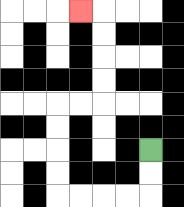{'start': '[6, 6]', 'end': '[3, 0]', 'path_directions': 'D,D,L,L,L,L,U,U,U,U,R,R,U,U,U,U,L', 'path_coordinates': '[[6, 6], [6, 7], [6, 8], [5, 8], [4, 8], [3, 8], [2, 8], [2, 7], [2, 6], [2, 5], [2, 4], [3, 4], [4, 4], [4, 3], [4, 2], [4, 1], [4, 0], [3, 0]]'}